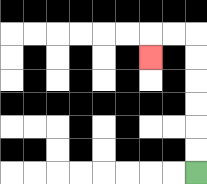{'start': '[8, 7]', 'end': '[6, 2]', 'path_directions': 'U,U,U,U,U,U,L,L,D', 'path_coordinates': '[[8, 7], [8, 6], [8, 5], [8, 4], [8, 3], [8, 2], [8, 1], [7, 1], [6, 1], [6, 2]]'}